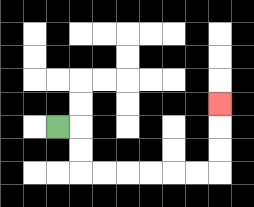{'start': '[2, 5]', 'end': '[9, 4]', 'path_directions': 'R,D,D,R,R,R,R,R,R,U,U,U', 'path_coordinates': '[[2, 5], [3, 5], [3, 6], [3, 7], [4, 7], [5, 7], [6, 7], [7, 7], [8, 7], [9, 7], [9, 6], [9, 5], [9, 4]]'}